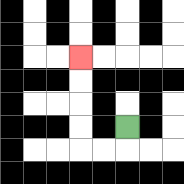{'start': '[5, 5]', 'end': '[3, 2]', 'path_directions': 'D,L,L,U,U,U,U', 'path_coordinates': '[[5, 5], [5, 6], [4, 6], [3, 6], [3, 5], [3, 4], [3, 3], [3, 2]]'}